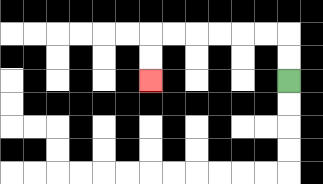{'start': '[12, 3]', 'end': '[6, 3]', 'path_directions': 'U,U,L,L,L,L,L,L,D,D', 'path_coordinates': '[[12, 3], [12, 2], [12, 1], [11, 1], [10, 1], [9, 1], [8, 1], [7, 1], [6, 1], [6, 2], [6, 3]]'}